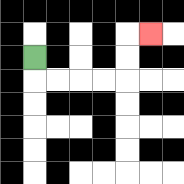{'start': '[1, 2]', 'end': '[6, 1]', 'path_directions': 'D,R,R,R,R,U,U,R', 'path_coordinates': '[[1, 2], [1, 3], [2, 3], [3, 3], [4, 3], [5, 3], [5, 2], [5, 1], [6, 1]]'}